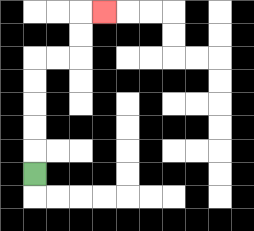{'start': '[1, 7]', 'end': '[4, 0]', 'path_directions': 'U,U,U,U,U,R,R,U,U,R', 'path_coordinates': '[[1, 7], [1, 6], [1, 5], [1, 4], [1, 3], [1, 2], [2, 2], [3, 2], [3, 1], [3, 0], [4, 0]]'}